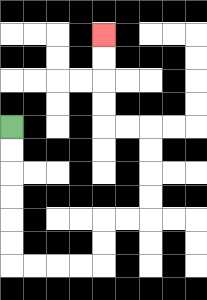{'start': '[0, 5]', 'end': '[4, 1]', 'path_directions': 'D,D,D,D,D,D,R,R,R,R,U,U,R,R,U,U,U,U,L,L,U,U,U,U', 'path_coordinates': '[[0, 5], [0, 6], [0, 7], [0, 8], [0, 9], [0, 10], [0, 11], [1, 11], [2, 11], [3, 11], [4, 11], [4, 10], [4, 9], [5, 9], [6, 9], [6, 8], [6, 7], [6, 6], [6, 5], [5, 5], [4, 5], [4, 4], [4, 3], [4, 2], [4, 1]]'}